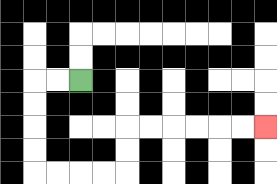{'start': '[3, 3]', 'end': '[11, 5]', 'path_directions': 'L,L,D,D,D,D,R,R,R,R,U,U,R,R,R,R,R,R', 'path_coordinates': '[[3, 3], [2, 3], [1, 3], [1, 4], [1, 5], [1, 6], [1, 7], [2, 7], [3, 7], [4, 7], [5, 7], [5, 6], [5, 5], [6, 5], [7, 5], [8, 5], [9, 5], [10, 5], [11, 5]]'}